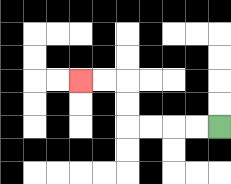{'start': '[9, 5]', 'end': '[3, 3]', 'path_directions': 'L,L,L,L,U,U,L,L', 'path_coordinates': '[[9, 5], [8, 5], [7, 5], [6, 5], [5, 5], [5, 4], [5, 3], [4, 3], [3, 3]]'}